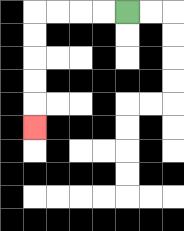{'start': '[5, 0]', 'end': '[1, 5]', 'path_directions': 'L,L,L,L,D,D,D,D,D', 'path_coordinates': '[[5, 0], [4, 0], [3, 0], [2, 0], [1, 0], [1, 1], [1, 2], [1, 3], [1, 4], [1, 5]]'}